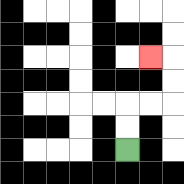{'start': '[5, 6]', 'end': '[6, 2]', 'path_directions': 'U,U,R,R,U,U,L', 'path_coordinates': '[[5, 6], [5, 5], [5, 4], [6, 4], [7, 4], [7, 3], [7, 2], [6, 2]]'}